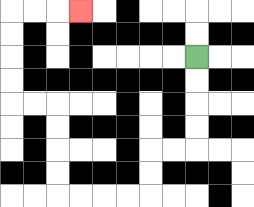{'start': '[8, 2]', 'end': '[3, 0]', 'path_directions': 'D,D,D,D,L,L,D,D,L,L,L,L,U,U,U,U,L,L,U,U,U,U,R,R,R', 'path_coordinates': '[[8, 2], [8, 3], [8, 4], [8, 5], [8, 6], [7, 6], [6, 6], [6, 7], [6, 8], [5, 8], [4, 8], [3, 8], [2, 8], [2, 7], [2, 6], [2, 5], [2, 4], [1, 4], [0, 4], [0, 3], [0, 2], [0, 1], [0, 0], [1, 0], [2, 0], [3, 0]]'}